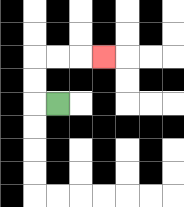{'start': '[2, 4]', 'end': '[4, 2]', 'path_directions': 'L,U,U,R,R,R', 'path_coordinates': '[[2, 4], [1, 4], [1, 3], [1, 2], [2, 2], [3, 2], [4, 2]]'}